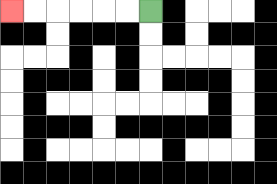{'start': '[6, 0]', 'end': '[0, 0]', 'path_directions': 'L,L,L,L,L,L', 'path_coordinates': '[[6, 0], [5, 0], [4, 0], [3, 0], [2, 0], [1, 0], [0, 0]]'}